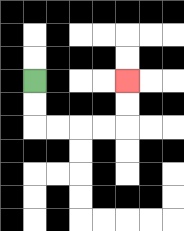{'start': '[1, 3]', 'end': '[5, 3]', 'path_directions': 'D,D,R,R,R,R,U,U', 'path_coordinates': '[[1, 3], [1, 4], [1, 5], [2, 5], [3, 5], [4, 5], [5, 5], [5, 4], [5, 3]]'}